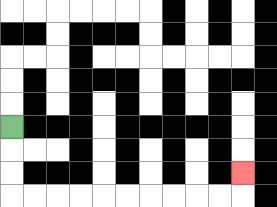{'start': '[0, 5]', 'end': '[10, 7]', 'path_directions': 'D,D,D,R,R,R,R,R,R,R,R,R,R,U', 'path_coordinates': '[[0, 5], [0, 6], [0, 7], [0, 8], [1, 8], [2, 8], [3, 8], [4, 8], [5, 8], [6, 8], [7, 8], [8, 8], [9, 8], [10, 8], [10, 7]]'}